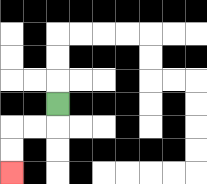{'start': '[2, 4]', 'end': '[0, 7]', 'path_directions': 'D,L,L,D,D', 'path_coordinates': '[[2, 4], [2, 5], [1, 5], [0, 5], [0, 6], [0, 7]]'}